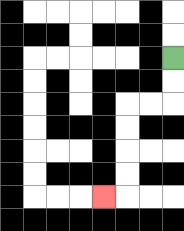{'start': '[7, 2]', 'end': '[4, 8]', 'path_directions': 'D,D,L,L,D,D,D,D,L', 'path_coordinates': '[[7, 2], [7, 3], [7, 4], [6, 4], [5, 4], [5, 5], [5, 6], [5, 7], [5, 8], [4, 8]]'}